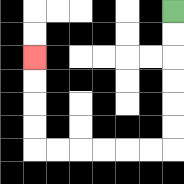{'start': '[7, 0]', 'end': '[1, 2]', 'path_directions': 'D,D,D,D,D,D,L,L,L,L,L,L,U,U,U,U', 'path_coordinates': '[[7, 0], [7, 1], [7, 2], [7, 3], [7, 4], [7, 5], [7, 6], [6, 6], [5, 6], [4, 6], [3, 6], [2, 6], [1, 6], [1, 5], [1, 4], [1, 3], [1, 2]]'}